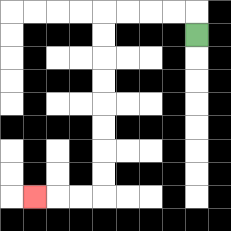{'start': '[8, 1]', 'end': '[1, 8]', 'path_directions': 'U,L,L,L,L,D,D,D,D,D,D,D,D,L,L,L', 'path_coordinates': '[[8, 1], [8, 0], [7, 0], [6, 0], [5, 0], [4, 0], [4, 1], [4, 2], [4, 3], [4, 4], [4, 5], [4, 6], [4, 7], [4, 8], [3, 8], [2, 8], [1, 8]]'}